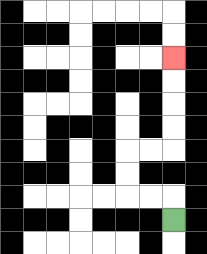{'start': '[7, 9]', 'end': '[7, 2]', 'path_directions': 'U,L,L,U,U,R,R,U,U,U,U', 'path_coordinates': '[[7, 9], [7, 8], [6, 8], [5, 8], [5, 7], [5, 6], [6, 6], [7, 6], [7, 5], [7, 4], [7, 3], [7, 2]]'}